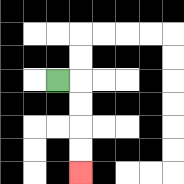{'start': '[2, 3]', 'end': '[3, 7]', 'path_directions': 'R,D,D,D,D', 'path_coordinates': '[[2, 3], [3, 3], [3, 4], [3, 5], [3, 6], [3, 7]]'}